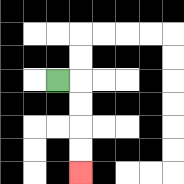{'start': '[2, 3]', 'end': '[3, 7]', 'path_directions': 'R,D,D,D,D', 'path_coordinates': '[[2, 3], [3, 3], [3, 4], [3, 5], [3, 6], [3, 7]]'}